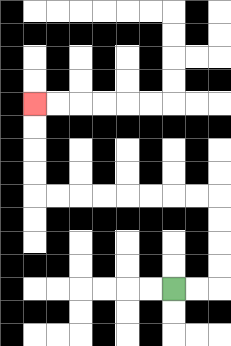{'start': '[7, 12]', 'end': '[1, 4]', 'path_directions': 'R,R,U,U,U,U,L,L,L,L,L,L,L,L,U,U,U,U', 'path_coordinates': '[[7, 12], [8, 12], [9, 12], [9, 11], [9, 10], [9, 9], [9, 8], [8, 8], [7, 8], [6, 8], [5, 8], [4, 8], [3, 8], [2, 8], [1, 8], [1, 7], [1, 6], [1, 5], [1, 4]]'}